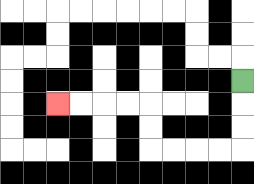{'start': '[10, 3]', 'end': '[2, 4]', 'path_directions': 'D,D,D,L,L,L,L,U,U,L,L,L,L', 'path_coordinates': '[[10, 3], [10, 4], [10, 5], [10, 6], [9, 6], [8, 6], [7, 6], [6, 6], [6, 5], [6, 4], [5, 4], [4, 4], [3, 4], [2, 4]]'}